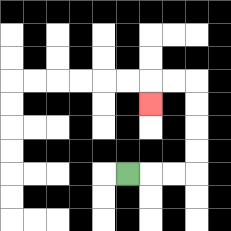{'start': '[5, 7]', 'end': '[6, 4]', 'path_directions': 'R,R,R,U,U,U,U,L,L,D', 'path_coordinates': '[[5, 7], [6, 7], [7, 7], [8, 7], [8, 6], [8, 5], [8, 4], [8, 3], [7, 3], [6, 3], [6, 4]]'}